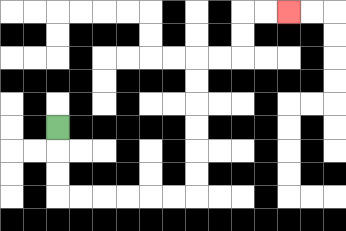{'start': '[2, 5]', 'end': '[12, 0]', 'path_directions': 'D,D,D,R,R,R,R,R,R,U,U,U,U,U,U,R,R,U,U,R,R', 'path_coordinates': '[[2, 5], [2, 6], [2, 7], [2, 8], [3, 8], [4, 8], [5, 8], [6, 8], [7, 8], [8, 8], [8, 7], [8, 6], [8, 5], [8, 4], [8, 3], [8, 2], [9, 2], [10, 2], [10, 1], [10, 0], [11, 0], [12, 0]]'}